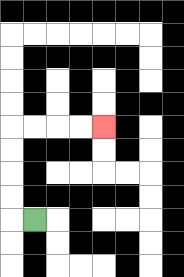{'start': '[1, 9]', 'end': '[4, 5]', 'path_directions': 'L,U,U,U,U,R,R,R,R', 'path_coordinates': '[[1, 9], [0, 9], [0, 8], [0, 7], [0, 6], [0, 5], [1, 5], [2, 5], [3, 5], [4, 5]]'}